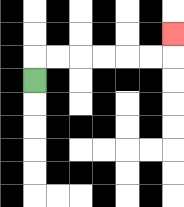{'start': '[1, 3]', 'end': '[7, 1]', 'path_directions': 'U,R,R,R,R,R,R,U', 'path_coordinates': '[[1, 3], [1, 2], [2, 2], [3, 2], [4, 2], [5, 2], [6, 2], [7, 2], [7, 1]]'}